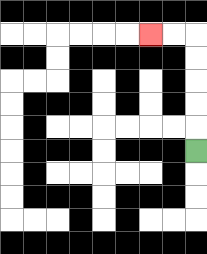{'start': '[8, 6]', 'end': '[6, 1]', 'path_directions': 'U,U,U,U,U,L,L', 'path_coordinates': '[[8, 6], [8, 5], [8, 4], [8, 3], [8, 2], [8, 1], [7, 1], [6, 1]]'}